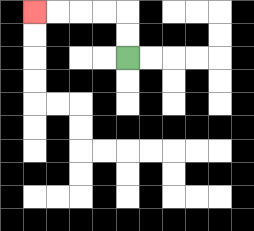{'start': '[5, 2]', 'end': '[1, 0]', 'path_directions': 'U,U,L,L,L,L', 'path_coordinates': '[[5, 2], [5, 1], [5, 0], [4, 0], [3, 0], [2, 0], [1, 0]]'}